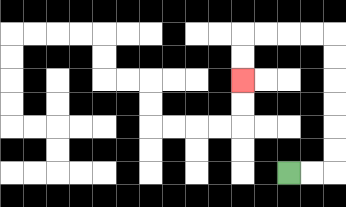{'start': '[12, 7]', 'end': '[10, 3]', 'path_directions': 'R,R,U,U,U,U,U,U,L,L,L,L,D,D', 'path_coordinates': '[[12, 7], [13, 7], [14, 7], [14, 6], [14, 5], [14, 4], [14, 3], [14, 2], [14, 1], [13, 1], [12, 1], [11, 1], [10, 1], [10, 2], [10, 3]]'}